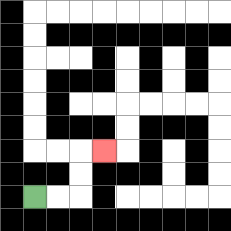{'start': '[1, 8]', 'end': '[4, 6]', 'path_directions': 'R,R,U,U,R', 'path_coordinates': '[[1, 8], [2, 8], [3, 8], [3, 7], [3, 6], [4, 6]]'}